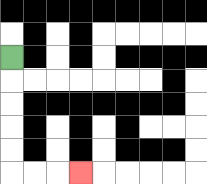{'start': '[0, 2]', 'end': '[3, 7]', 'path_directions': 'D,D,D,D,D,R,R,R', 'path_coordinates': '[[0, 2], [0, 3], [0, 4], [0, 5], [0, 6], [0, 7], [1, 7], [2, 7], [3, 7]]'}